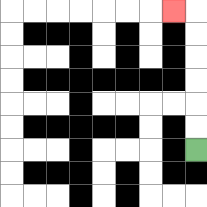{'start': '[8, 6]', 'end': '[7, 0]', 'path_directions': 'U,U,U,U,U,U,L', 'path_coordinates': '[[8, 6], [8, 5], [8, 4], [8, 3], [8, 2], [8, 1], [8, 0], [7, 0]]'}